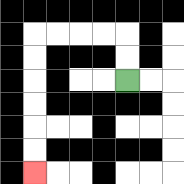{'start': '[5, 3]', 'end': '[1, 7]', 'path_directions': 'U,U,L,L,L,L,D,D,D,D,D,D', 'path_coordinates': '[[5, 3], [5, 2], [5, 1], [4, 1], [3, 1], [2, 1], [1, 1], [1, 2], [1, 3], [1, 4], [1, 5], [1, 6], [1, 7]]'}